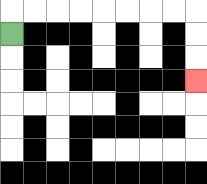{'start': '[0, 1]', 'end': '[8, 3]', 'path_directions': 'U,R,R,R,R,R,R,R,R,D,D,D', 'path_coordinates': '[[0, 1], [0, 0], [1, 0], [2, 0], [3, 0], [4, 0], [5, 0], [6, 0], [7, 0], [8, 0], [8, 1], [8, 2], [8, 3]]'}